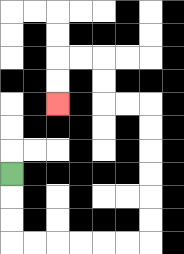{'start': '[0, 7]', 'end': '[2, 4]', 'path_directions': 'D,D,D,R,R,R,R,R,R,U,U,U,U,U,U,L,L,U,U,L,L,D,D', 'path_coordinates': '[[0, 7], [0, 8], [0, 9], [0, 10], [1, 10], [2, 10], [3, 10], [4, 10], [5, 10], [6, 10], [6, 9], [6, 8], [6, 7], [6, 6], [6, 5], [6, 4], [5, 4], [4, 4], [4, 3], [4, 2], [3, 2], [2, 2], [2, 3], [2, 4]]'}